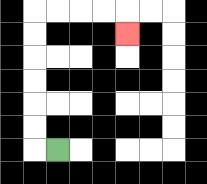{'start': '[2, 6]', 'end': '[5, 1]', 'path_directions': 'L,U,U,U,U,U,U,R,R,R,R,D', 'path_coordinates': '[[2, 6], [1, 6], [1, 5], [1, 4], [1, 3], [1, 2], [1, 1], [1, 0], [2, 0], [3, 0], [4, 0], [5, 0], [5, 1]]'}